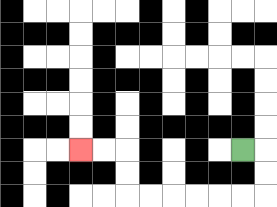{'start': '[10, 6]', 'end': '[3, 6]', 'path_directions': 'R,D,D,L,L,L,L,L,L,U,U,L,L', 'path_coordinates': '[[10, 6], [11, 6], [11, 7], [11, 8], [10, 8], [9, 8], [8, 8], [7, 8], [6, 8], [5, 8], [5, 7], [5, 6], [4, 6], [3, 6]]'}